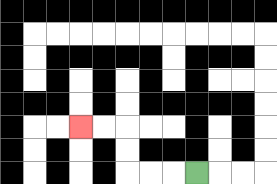{'start': '[8, 7]', 'end': '[3, 5]', 'path_directions': 'L,L,L,U,U,L,L', 'path_coordinates': '[[8, 7], [7, 7], [6, 7], [5, 7], [5, 6], [5, 5], [4, 5], [3, 5]]'}